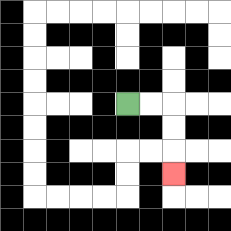{'start': '[5, 4]', 'end': '[7, 7]', 'path_directions': 'R,R,D,D,D', 'path_coordinates': '[[5, 4], [6, 4], [7, 4], [7, 5], [7, 6], [7, 7]]'}